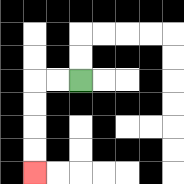{'start': '[3, 3]', 'end': '[1, 7]', 'path_directions': 'L,L,D,D,D,D', 'path_coordinates': '[[3, 3], [2, 3], [1, 3], [1, 4], [1, 5], [1, 6], [1, 7]]'}